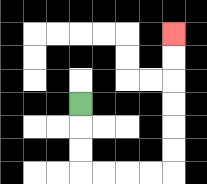{'start': '[3, 4]', 'end': '[7, 1]', 'path_directions': 'D,D,D,R,R,R,R,U,U,U,U,U,U', 'path_coordinates': '[[3, 4], [3, 5], [3, 6], [3, 7], [4, 7], [5, 7], [6, 7], [7, 7], [7, 6], [7, 5], [7, 4], [7, 3], [7, 2], [7, 1]]'}